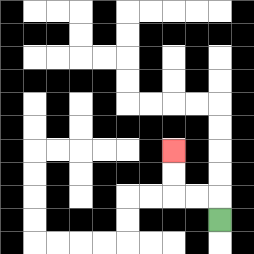{'start': '[9, 9]', 'end': '[7, 6]', 'path_directions': 'U,L,L,U,U', 'path_coordinates': '[[9, 9], [9, 8], [8, 8], [7, 8], [7, 7], [7, 6]]'}